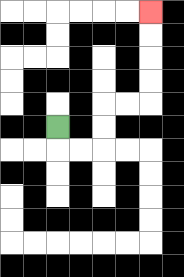{'start': '[2, 5]', 'end': '[6, 0]', 'path_directions': 'D,R,R,U,U,R,R,U,U,U,U', 'path_coordinates': '[[2, 5], [2, 6], [3, 6], [4, 6], [4, 5], [4, 4], [5, 4], [6, 4], [6, 3], [6, 2], [6, 1], [6, 0]]'}